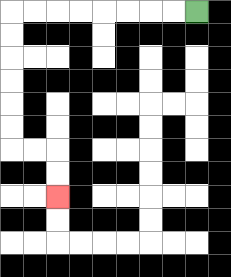{'start': '[8, 0]', 'end': '[2, 8]', 'path_directions': 'L,L,L,L,L,L,L,L,D,D,D,D,D,D,R,R,D,D', 'path_coordinates': '[[8, 0], [7, 0], [6, 0], [5, 0], [4, 0], [3, 0], [2, 0], [1, 0], [0, 0], [0, 1], [0, 2], [0, 3], [0, 4], [0, 5], [0, 6], [1, 6], [2, 6], [2, 7], [2, 8]]'}